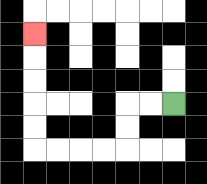{'start': '[7, 4]', 'end': '[1, 1]', 'path_directions': 'L,L,D,D,L,L,L,L,U,U,U,U,U', 'path_coordinates': '[[7, 4], [6, 4], [5, 4], [5, 5], [5, 6], [4, 6], [3, 6], [2, 6], [1, 6], [1, 5], [1, 4], [1, 3], [1, 2], [1, 1]]'}